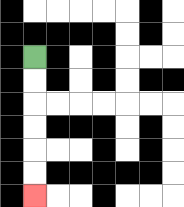{'start': '[1, 2]', 'end': '[1, 8]', 'path_directions': 'D,D,D,D,D,D', 'path_coordinates': '[[1, 2], [1, 3], [1, 4], [1, 5], [1, 6], [1, 7], [1, 8]]'}